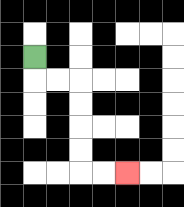{'start': '[1, 2]', 'end': '[5, 7]', 'path_directions': 'D,R,R,D,D,D,D,R,R', 'path_coordinates': '[[1, 2], [1, 3], [2, 3], [3, 3], [3, 4], [3, 5], [3, 6], [3, 7], [4, 7], [5, 7]]'}